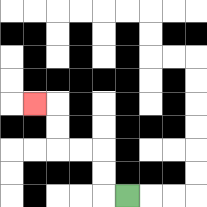{'start': '[5, 8]', 'end': '[1, 4]', 'path_directions': 'L,U,U,L,L,U,U,L', 'path_coordinates': '[[5, 8], [4, 8], [4, 7], [4, 6], [3, 6], [2, 6], [2, 5], [2, 4], [1, 4]]'}